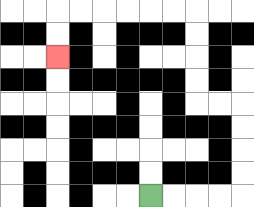{'start': '[6, 8]', 'end': '[2, 2]', 'path_directions': 'R,R,R,R,U,U,U,U,L,L,U,U,U,U,L,L,L,L,L,L,D,D', 'path_coordinates': '[[6, 8], [7, 8], [8, 8], [9, 8], [10, 8], [10, 7], [10, 6], [10, 5], [10, 4], [9, 4], [8, 4], [8, 3], [8, 2], [8, 1], [8, 0], [7, 0], [6, 0], [5, 0], [4, 0], [3, 0], [2, 0], [2, 1], [2, 2]]'}